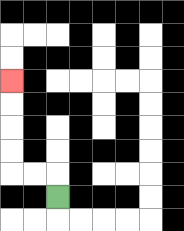{'start': '[2, 8]', 'end': '[0, 3]', 'path_directions': 'U,L,L,U,U,U,U', 'path_coordinates': '[[2, 8], [2, 7], [1, 7], [0, 7], [0, 6], [0, 5], [0, 4], [0, 3]]'}